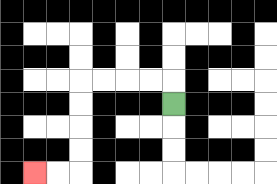{'start': '[7, 4]', 'end': '[1, 7]', 'path_directions': 'U,L,L,L,L,D,D,D,D,L,L', 'path_coordinates': '[[7, 4], [7, 3], [6, 3], [5, 3], [4, 3], [3, 3], [3, 4], [3, 5], [3, 6], [3, 7], [2, 7], [1, 7]]'}